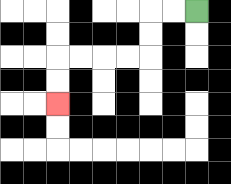{'start': '[8, 0]', 'end': '[2, 4]', 'path_directions': 'L,L,D,D,L,L,L,L,D,D', 'path_coordinates': '[[8, 0], [7, 0], [6, 0], [6, 1], [6, 2], [5, 2], [4, 2], [3, 2], [2, 2], [2, 3], [2, 4]]'}